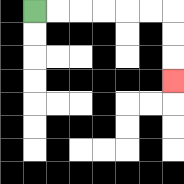{'start': '[1, 0]', 'end': '[7, 3]', 'path_directions': 'R,R,R,R,R,R,D,D,D', 'path_coordinates': '[[1, 0], [2, 0], [3, 0], [4, 0], [5, 0], [6, 0], [7, 0], [7, 1], [7, 2], [7, 3]]'}